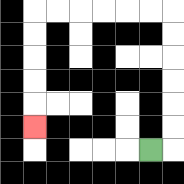{'start': '[6, 6]', 'end': '[1, 5]', 'path_directions': 'R,U,U,U,U,U,U,L,L,L,L,L,L,D,D,D,D,D', 'path_coordinates': '[[6, 6], [7, 6], [7, 5], [7, 4], [7, 3], [7, 2], [7, 1], [7, 0], [6, 0], [5, 0], [4, 0], [3, 0], [2, 0], [1, 0], [1, 1], [1, 2], [1, 3], [1, 4], [1, 5]]'}